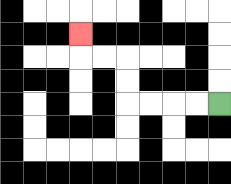{'start': '[9, 4]', 'end': '[3, 1]', 'path_directions': 'L,L,L,L,U,U,L,L,U', 'path_coordinates': '[[9, 4], [8, 4], [7, 4], [6, 4], [5, 4], [5, 3], [5, 2], [4, 2], [3, 2], [3, 1]]'}